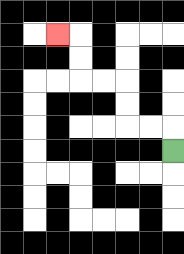{'start': '[7, 6]', 'end': '[2, 1]', 'path_directions': 'U,L,L,U,U,L,L,U,U,L', 'path_coordinates': '[[7, 6], [7, 5], [6, 5], [5, 5], [5, 4], [5, 3], [4, 3], [3, 3], [3, 2], [3, 1], [2, 1]]'}